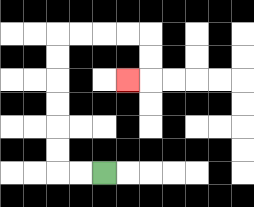{'start': '[4, 7]', 'end': '[5, 3]', 'path_directions': 'L,L,U,U,U,U,U,U,R,R,R,R,D,D,L', 'path_coordinates': '[[4, 7], [3, 7], [2, 7], [2, 6], [2, 5], [2, 4], [2, 3], [2, 2], [2, 1], [3, 1], [4, 1], [5, 1], [6, 1], [6, 2], [6, 3], [5, 3]]'}